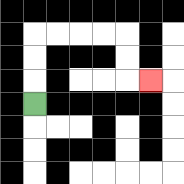{'start': '[1, 4]', 'end': '[6, 3]', 'path_directions': 'U,U,U,R,R,R,R,D,D,R', 'path_coordinates': '[[1, 4], [1, 3], [1, 2], [1, 1], [2, 1], [3, 1], [4, 1], [5, 1], [5, 2], [5, 3], [6, 3]]'}